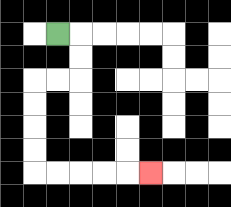{'start': '[2, 1]', 'end': '[6, 7]', 'path_directions': 'R,D,D,L,L,D,D,D,D,R,R,R,R,R', 'path_coordinates': '[[2, 1], [3, 1], [3, 2], [3, 3], [2, 3], [1, 3], [1, 4], [1, 5], [1, 6], [1, 7], [2, 7], [3, 7], [4, 7], [5, 7], [6, 7]]'}